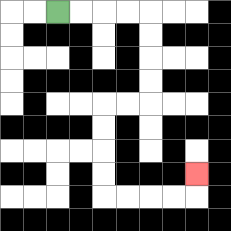{'start': '[2, 0]', 'end': '[8, 7]', 'path_directions': 'R,R,R,R,D,D,D,D,L,L,D,D,D,D,R,R,R,R,U', 'path_coordinates': '[[2, 0], [3, 0], [4, 0], [5, 0], [6, 0], [6, 1], [6, 2], [6, 3], [6, 4], [5, 4], [4, 4], [4, 5], [4, 6], [4, 7], [4, 8], [5, 8], [6, 8], [7, 8], [8, 8], [8, 7]]'}